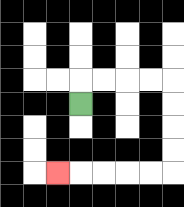{'start': '[3, 4]', 'end': '[2, 7]', 'path_directions': 'U,R,R,R,R,D,D,D,D,L,L,L,L,L', 'path_coordinates': '[[3, 4], [3, 3], [4, 3], [5, 3], [6, 3], [7, 3], [7, 4], [7, 5], [7, 6], [7, 7], [6, 7], [5, 7], [4, 7], [3, 7], [2, 7]]'}